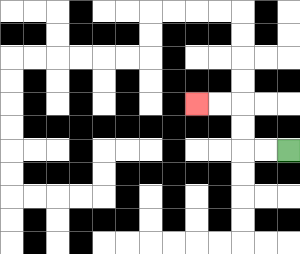{'start': '[12, 6]', 'end': '[8, 4]', 'path_directions': 'L,L,U,U,L,L', 'path_coordinates': '[[12, 6], [11, 6], [10, 6], [10, 5], [10, 4], [9, 4], [8, 4]]'}